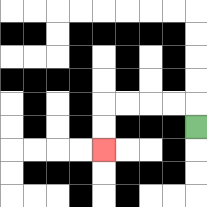{'start': '[8, 5]', 'end': '[4, 6]', 'path_directions': 'U,L,L,L,L,D,D', 'path_coordinates': '[[8, 5], [8, 4], [7, 4], [6, 4], [5, 4], [4, 4], [4, 5], [4, 6]]'}